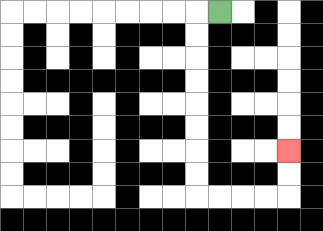{'start': '[9, 0]', 'end': '[12, 6]', 'path_directions': 'L,D,D,D,D,D,D,D,D,R,R,R,R,U,U', 'path_coordinates': '[[9, 0], [8, 0], [8, 1], [8, 2], [8, 3], [8, 4], [8, 5], [8, 6], [8, 7], [8, 8], [9, 8], [10, 8], [11, 8], [12, 8], [12, 7], [12, 6]]'}